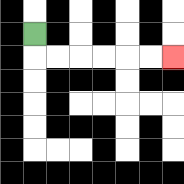{'start': '[1, 1]', 'end': '[7, 2]', 'path_directions': 'D,R,R,R,R,R,R', 'path_coordinates': '[[1, 1], [1, 2], [2, 2], [3, 2], [4, 2], [5, 2], [6, 2], [7, 2]]'}